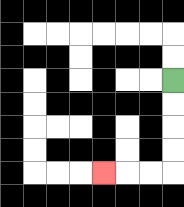{'start': '[7, 3]', 'end': '[4, 7]', 'path_directions': 'D,D,D,D,L,L,L', 'path_coordinates': '[[7, 3], [7, 4], [7, 5], [7, 6], [7, 7], [6, 7], [5, 7], [4, 7]]'}